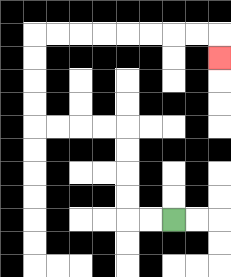{'start': '[7, 9]', 'end': '[9, 2]', 'path_directions': 'L,L,U,U,U,U,L,L,L,L,U,U,U,U,R,R,R,R,R,R,R,R,D', 'path_coordinates': '[[7, 9], [6, 9], [5, 9], [5, 8], [5, 7], [5, 6], [5, 5], [4, 5], [3, 5], [2, 5], [1, 5], [1, 4], [1, 3], [1, 2], [1, 1], [2, 1], [3, 1], [4, 1], [5, 1], [6, 1], [7, 1], [8, 1], [9, 1], [9, 2]]'}